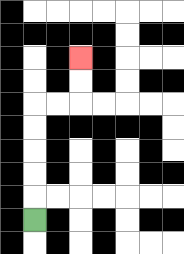{'start': '[1, 9]', 'end': '[3, 2]', 'path_directions': 'U,U,U,U,U,R,R,U,U', 'path_coordinates': '[[1, 9], [1, 8], [1, 7], [1, 6], [1, 5], [1, 4], [2, 4], [3, 4], [3, 3], [3, 2]]'}